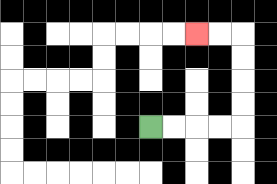{'start': '[6, 5]', 'end': '[8, 1]', 'path_directions': 'R,R,R,R,U,U,U,U,L,L', 'path_coordinates': '[[6, 5], [7, 5], [8, 5], [9, 5], [10, 5], [10, 4], [10, 3], [10, 2], [10, 1], [9, 1], [8, 1]]'}